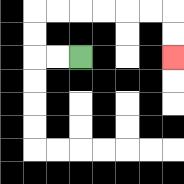{'start': '[3, 2]', 'end': '[7, 2]', 'path_directions': 'L,L,U,U,R,R,R,R,R,R,D,D', 'path_coordinates': '[[3, 2], [2, 2], [1, 2], [1, 1], [1, 0], [2, 0], [3, 0], [4, 0], [5, 0], [6, 0], [7, 0], [7, 1], [7, 2]]'}